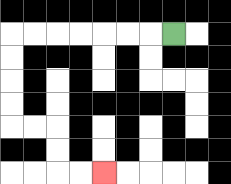{'start': '[7, 1]', 'end': '[4, 7]', 'path_directions': 'L,L,L,L,L,L,L,D,D,D,D,R,R,D,D,R,R', 'path_coordinates': '[[7, 1], [6, 1], [5, 1], [4, 1], [3, 1], [2, 1], [1, 1], [0, 1], [0, 2], [0, 3], [0, 4], [0, 5], [1, 5], [2, 5], [2, 6], [2, 7], [3, 7], [4, 7]]'}